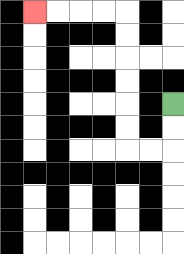{'start': '[7, 4]', 'end': '[1, 0]', 'path_directions': 'D,D,L,L,U,U,U,U,U,U,L,L,L,L', 'path_coordinates': '[[7, 4], [7, 5], [7, 6], [6, 6], [5, 6], [5, 5], [5, 4], [5, 3], [5, 2], [5, 1], [5, 0], [4, 0], [3, 0], [2, 0], [1, 0]]'}